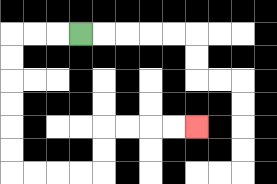{'start': '[3, 1]', 'end': '[8, 5]', 'path_directions': 'L,L,L,D,D,D,D,D,D,R,R,R,R,U,U,R,R,R,R', 'path_coordinates': '[[3, 1], [2, 1], [1, 1], [0, 1], [0, 2], [0, 3], [0, 4], [0, 5], [0, 6], [0, 7], [1, 7], [2, 7], [3, 7], [4, 7], [4, 6], [4, 5], [5, 5], [6, 5], [7, 5], [8, 5]]'}